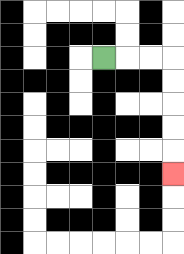{'start': '[4, 2]', 'end': '[7, 7]', 'path_directions': 'R,R,R,D,D,D,D,D', 'path_coordinates': '[[4, 2], [5, 2], [6, 2], [7, 2], [7, 3], [7, 4], [7, 5], [7, 6], [7, 7]]'}